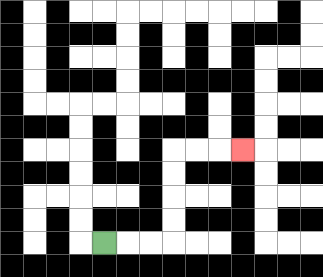{'start': '[4, 10]', 'end': '[10, 6]', 'path_directions': 'R,R,R,U,U,U,U,R,R,R', 'path_coordinates': '[[4, 10], [5, 10], [6, 10], [7, 10], [7, 9], [7, 8], [7, 7], [7, 6], [8, 6], [9, 6], [10, 6]]'}